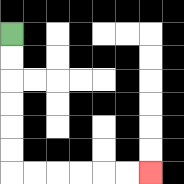{'start': '[0, 1]', 'end': '[6, 7]', 'path_directions': 'D,D,D,D,D,D,R,R,R,R,R,R', 'path_coordinates': '[[0, 1], [0, 2], [0, 3], [0, 4], [0, 5], [0, 6], [0, 7], [1, 7], [2, 7], [3, 7], [4, 7], [5, 7], [6, 7]]'}